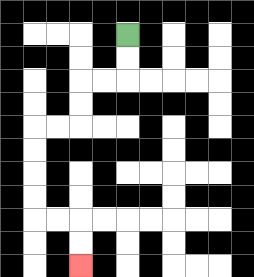{'start': '[5, 1]', 'end': '[3, 11]', 'path_directions': 'D,D,L,L,D,D,L,L,D,D,D,D,R,R,D,D', 'path_coordinates': '[[5, 1], [5, 2], [5, 3], [4, 3], [3, 3], [3, 4], [3, 5], [2, 5], [1, 5], [1, 6], [1, 7], [1, 8], [1, 9], [2, 9], [3, 9], [3, 10], [3, 11]]'}